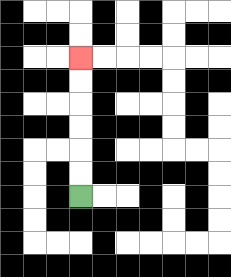{'start': '[3, 8]', 'end': '[3, 2]', 'path_directions': 'U,U,U,U,U,U', 'path_coordinates': '[[3, 8], [3, 7], [3, 6], [3, 5], [3, 4], [3, 3], [3, 2]]'}